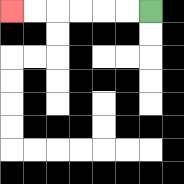{'start': '[6, 0]', 'end': '[0, 0]', 'path_directions': 'L,L,L,L,L,L', 'path_coordinates': '[[6, 0], [5, 0], [4, 0], [3, 0], [2, 0], [1, 0], [0, 0]]'}